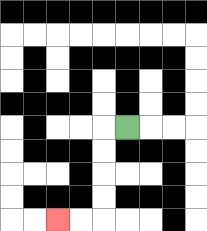{'start': '[5, 5]', 'end': '[2, 9]', 'path_directions': 'L,D,D,D,D,L,L', 'path_coordinates': '[[5, 5], [4, 5], [4, 6], [4, 7], [4, 8], [4, 9], [3, 9], [2, 9]]'}